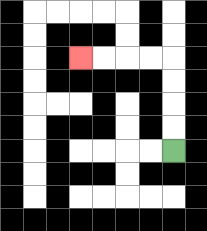{'start': '[7, 6]', 'end': '[3, 2]', 'path_directions': 'U,U,U,U,L,L,L,L', 'path_coordinates': '[[7, 6], [7, 5], [7, 4], [7, 3], [7, 2], [6, 2], [5, 2], [4, 2], [3, 2]]'}